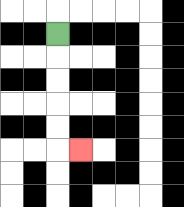{'start': '[2, 1]', 'end': '[3, 6]', 'path_directions': 'D,D,D,D,D,R', 'path_coordinates': '[[2, 1], [2, 2], [2, 3], [2, 4], [2, 5], [2, 6], [3, 6]]'}